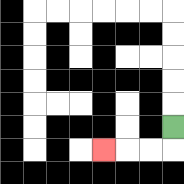{'start': '[7, 5]', 'end': '[4, 6]', 'path_directions': 'D,L,L,L', 'path_coordinates': '[[7, 5], [7, 6], [6, 6], [5, 6], [4, 6]]'}